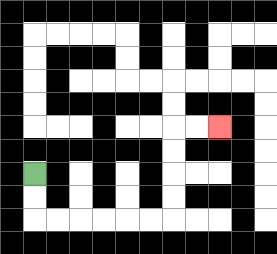{'start': '[1, 7]', 'end': '[9, 5]', 'path_directions': 'D,D,R,R,R,R,R,R,U,U,U,U,R,R', 'path_coordinates': '[[1, 7], [1, 8], [1, 9], [2, 9], [3, 9], [4, 9], [5, 9], [6, 9], [7, 9], [7, 8], [7, 7], [7, 6], [7, 5], [8, 5], [9, 5]]'}